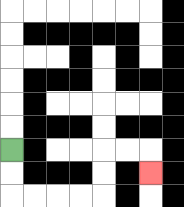{'start': '[0, 6]', 'end': '[6, 7]', 'path_directions': 'D,D,R,R,R,R,U,U,R,R,D', 'path_coordinates': '[[0, 6], [0, 7], [0, 8], [1, 8], [2, 8], [3, 8], [4, 8], [4, 7], [4, 6], [5, 6], [6, 6], [6, 7]]'}